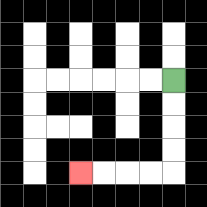{'start': '[7, 3]', 'end': '[3, 7]', 'path_directions': 'D,D,D,D,L,L,L,L', 'path_coordinates': '[[7, 3], [7, 4], [7, 5], [7, 6], [7, 7], [6, 7], [5, 7], [4, 7], [3, 7]]'}